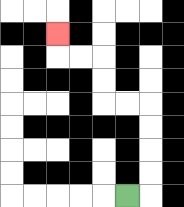{'start': '[5, 8]', 'end': '[2, 1]', 'path_directions': 'R,U,U,U,U,L,L,U,U,L,L,U', 'path_coordinates': '[[5, 8], [6, 8], [6, 7], [6, 6], [6, 5], [6, 4], [5, 4], [4, 4], [4, 3], [4, 2], [3, 2], [2, 2], [2, 1]]'}